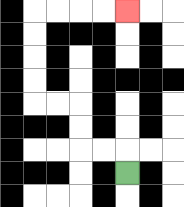{'start': '[5, 7]', 'end': '[5, 0]', 'path_directions': 'U,L,L,U,U,L,L,U,U,U,U,R,R,R,R', 'path_coordinates': '[[5, 7], [5, 6], [4, 6], [3, 6], [3, 5], [3, 4], [2, 4], [1, 4], [1, 3], [1, 2], [1, 1], [1, 0], [2, 0], [3, 0], [4, 0], [5, 0]]'}